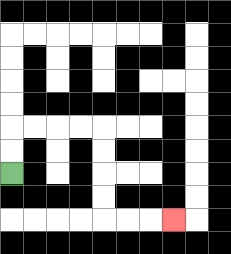{'start': '[0, 7]', 'end': '[7, 9]', 'path_directions': 'U,U,R,R,R,R,D,D,D,D,R,R,R', 'path_coordinates': '[[0, 7], [0, 6], [0, 5], [1, 5], [2, 5], [3, 5], [4, 5], [4, 6], [4, 7], [4, 8], [4, 9], [5, 9], [6, 9], [7, 9]]'}